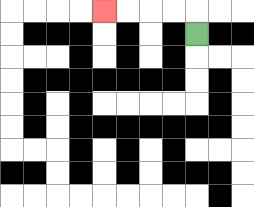{'start': '[8, 1]', 'end': '[4, 0]', 'path_directions': 'U,L,L,L,L', 'path_coordinates': '[[8, 1], [8, 0], [7, 0], [6, 0], [5, 0], [4, 0]]'}